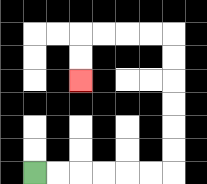{'start': '[1, 7]', 'end': '[3, 3]', 'path_directions': 'R,R,R,R,R,R,U,U,U,U,U,U,L,L,L,L,D,D', 'path_coordinates': '[[1, 7], [2, 7], [3, 7], [4, 7], [5, 7], [6, 7], [7, 7], [7, 6], [7, 5], [7, 4], [7, 3], [7, 2], [7, 1], [6, 1], [5, 1], [4, 1], [3, 1], [3, 2], [3, 3]]'}